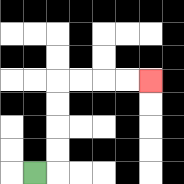{'start': '[1, 7]', 'end': '[6, 3]', 'path_directions': 'R,U,U,U,U,R,R,R,R', 'path_coordinates': '[[1, 7], [2, 7], [2, 6], [2, 5], [2, 4], [2, 3], [3, 3], [4, 3], [5, 3], [6, 3]]'}